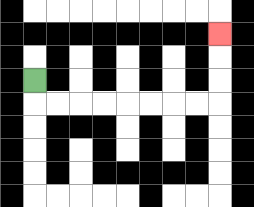{'start': '[1, 3]', 'end': '[9, 1]', 'path_directions': 'D,R,R,R,R,R,R,R,R,U,U,U', 'path_coordinates': '[[1, 3], [1, 4], [2, 4], [3, 4], [4, 4], [5, 4], [6, 4], [7, 4], [8, 4], [9, 4], [9, 3], [9, 2], [9, 1]]'}